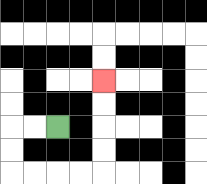{'start': '[2, 5]', 'end': '[4, 3]', 'path_directions': 'L,L,D,D,R,R,R,R,U,U,U,U', 'path_coordinates': '[[2, 5], [1, 5], [0, 5], [0, 6], [0, 7], [1, 7], [2, 7], [3, 7], [4, 7], [4, 6], [4, 5], [4, 4], [4, 3]]'}